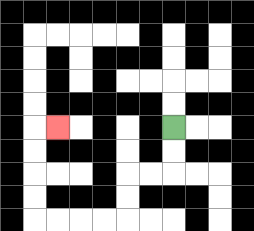{'start': '[7, 5]', 'end': '[2, 5]', 'path_directions': 'D,D,L,L,D,D,L,L,L,L,U,U,U,U,R', 'path_coordinates': '[[7, 5], [7, 6], [7, 7], [6, 7], [5, 7], [5, 8], [5, 9], [4, 9], [3, 9], [2, 9], [1, 9], [1, 8], [1, 7], [1, 6], [1, 5], [2, 5]]'}